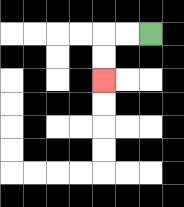{'start': '[6, 1]', 'end': '[4, 3]', 'path_directions': 'L,L,D,D', 'path_coordinates': '[[6, 1], [5, 1], [4, 1], [4, 2], [4, 3]]'}